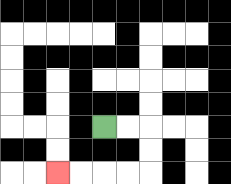{'start': '[4, 5]', 'end': '[2, 7]', 'path_directions': 'R,R,D,D,L,L,L,L', 'path_coordinates': '[[4, 5], [5, 5], [6, 5], [6, 6], [6, 7], [5, 7], [4, 7], [3, 7], [2, 7]]'}